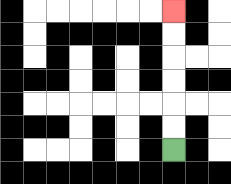{'start': '[7, 6]', 'end': '[7, 0]', 'path_directions': 'U,U,U,U,U,U', 'path_coordinates': '[[7, 6], [7, 5], [7, 4], [7, 3], [7, 2], [7, 1], [7, 0]]'}